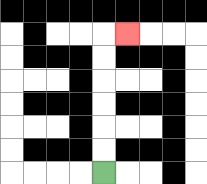{'start': '[4, 7]', 'end': '[5, 1]', 'path_directions': 'U,U,U,U,U,U,R', 'path_coordinates': '[[4, 7], [4, 6], [4, 5], [4, 4], [4, 3], [4, 2], [4, 1], [5, 1]]'}